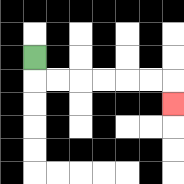{'start': '[1, 2]', 'end': '[7, 4]', 'path_directions': 'D,R,R,R,R,R,R,D', 'path_coordinates': '[[1, 2], [1, 3], [2, 3], [3, 3], [4, 3], [5, 3], [6, 3], [7, 3], [7, 4]]'}